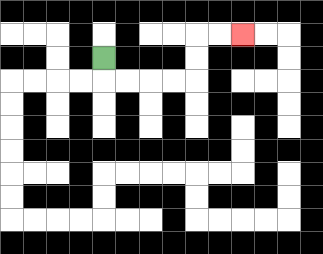{'start': '[4, 2]', 'end': '[10, 1]', 'path_directions': 'D,R,R,R,R,U,U,R,R', 'path_coordinates': '[[4, 2], [4, 3], [5, 3], [6, 3], [7, 3], [8, 3], [8, 2], [8, 1], [9, 1], [10, 1]]'}